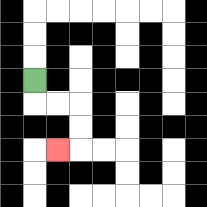{'start': '[1, 3]', 'end': '[2, 6]', 'path_directions': 'D,R,R,D,D,L', 'path_coordinates': '[[1, 3], [1, 4], [2, 4], [3, 4], [3, 5], [3, 6], [2, 6]]'}